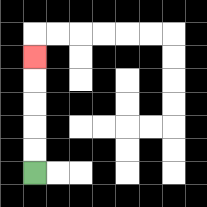{'start': '[1, 7]', 'end': '[1, 2]', 'path_directions': 'U,U,U,U,U', 'path_coordinates': '[[1, 7], [1, 6], [1, 5], [1, 4], [1, 3], [1, 2]]'}